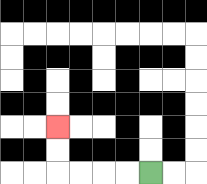{'start': '[6, 7]', 'end': '[2, 5]', 'path_directions': 'L,L,L,L,U,U', 'path_coordinates': '[[6, 7], [5, 7], [4, 7], [3, 7], [2, 7], [2, 6], [2, 5]]'}